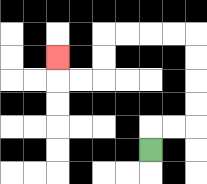{'start': '[6, 6]', 'end': '[2, 2]', 'path_directions': 'U,R,R,U,U,U,U,L,L,L,L,D,D,L,L,U', 'path_coordinates': '[[6, 6], [6, 5], [7, 5], [8, 5], [8, 4], [8, 3], [8, 2], [8, 1], [7, 1], [6, 1], [5, 1], [4, 1], [4, 2], [4, 3], [3, 3], [2, 3], [2, 2]]'}